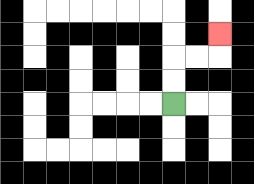{'start': '[7, 4]', 'end': '[9, 1]', 'path_directions': 'U,U,R,R,U', 'path_coordinates': '[[7, 4], [7, 3], [7, 2], [8, 2], [9, 2], [9, 1]]'}